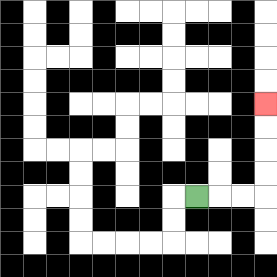{'start': '[8, 8]', 'end': '[11, 4]', 'path_directions': 'R,R,R,U,U,U,U', 'path_coordinates': '[[8, 8], [9, 8], [10, 8], [11, 8], [11, 7], [11, 6], [11, 5], [11, 4]]'}